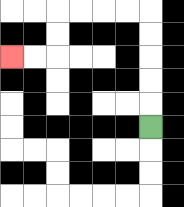{'start': '[6, 5]', 'end': '[0, 2]', 'path_directions': 'U,U,U,U,U,L,L,L,L,D,D,L,L', 'path_coordinates': '[[6, 5], [6, 4], [6, 3], [6, 2], [6, 1], [6, 0], [5, 0], [4, 0], [3, 0], [2, 0], [2, 1], [2, 2], [1, 2], [0, 2]]'}